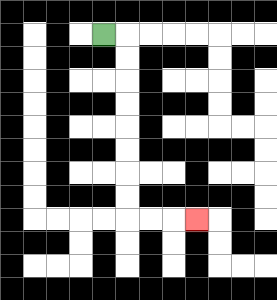{'start': '[4, 1]', 'end': '[8, 9]', 'path_directions': 'R,D,D,D,D,D,D,D,D,R,R,R', 'path_coordinates': '[[4, 1], [5, 1], [5, 2], [5, 3], [5, 4], [5, 5], [5, 6], [5, 7], [5, 8], [5, 9], [6, 9], [7, 9], [8, 9]]'}